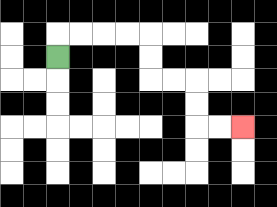{'start': '[2, 2]', 'end': '[10, 5]', 'path_directions': 'U,R,R,R,R,D,D,R,R,D,D,R,R', 'path_coordinates': '[[2, 2], [2, 1], [3, 1], [4, 1], [5, 1], [6, 1], [6, 2], [6, 3], [7, 3], [8, 3], [8, 4], [8, 5], [9, 5], [10, 5]]'}